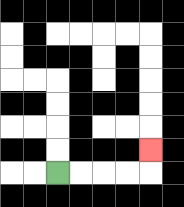{'start': '[2, 7]', 'end': '[6, 6]', 'path_directions': 'R,R,R,R,U', 'path_coordinates': '[[2, 7], [3, 7], [4, 7], [5, 7], [6, 7], [6, 6]]'}